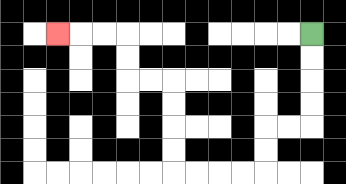{'start': '[13, 1]', 'end': '[2, 1]', 'path_directions': 'D,D,D,D,L,L,D,D,L,L,L,L,U,U,U,U,L,L,U,U,L,L,L', 'path_coordinates': '[[13, 1], [13, 2], [13, 3], [13, 4], [13, 5], [12, 5], [11, 5], [11, 6], [11, 7], [10, 7], [9, 7], [8, 7], [7, 7], [7, 6], [7, 5], [7, 4], [7, 3], [6, 3], [5, 3], [5, 2], [5, 1], [4, 1], [3, 1], [2, 1]]'}